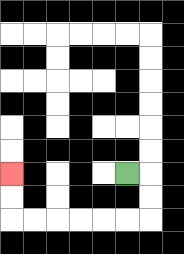{'start': '[5, 7]', 'end': '[0, 7]', 'path_directions': 'R,D,D,L,L,L,L,L,L,U,U', 'path_coordinates': '[[5, 7], [6, 7], [6, 8], [6, 9], [5, 9], [4, 9], [3, 9], [2, 9], [1, 9], [0, 9], [0, 8], [0, 7]]'}